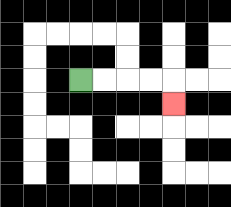{'start': '[3, 3]', 'end': '[7, 4]', 'path_directions': 'R,R,R,R,D', 'path_coordinates': '[[3, 3], [4, 3], [5, 3], [6, 3], [7, 3], [7, 4]]'}